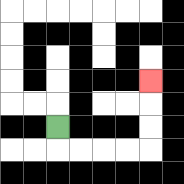{'start': '[2, 5]', 'end': '[6, 3]', 'path_directions': 'D,R,R,R,R,U,U,U', 'path_coordinates': '[[2, 5], [2, 6], [3, 6], [4, 6], [5, 6], [6, 6], [6, 5], [6, 4], [6, 3]]'}